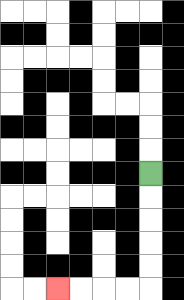{'start': '[6, 7]', 'end': '[2, 12]', 'path_directions': 'D,D,D,D,D,L,L,L,L', 'path_coordinates': '[[6, 7], [6, 8], [6, 9], [6, 10], [6, 11], [6, 12], [5, 12], [4, 12], [3, 12], [2, 12]]'}